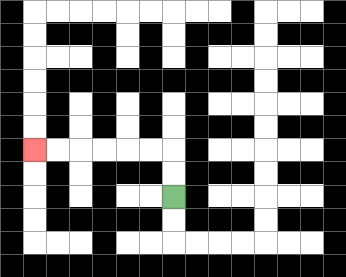{'start': '[7, 8]', 'end': '[1, 6]', 'path_directions': 'U,U,L,L,L,L,L,L', 'path_coordinates': '[[7, 8], [7, 7], [7, 6], [6, 6], [5, 6], [4, 6], [3, 6], [2, 6], [1, 6]]'}